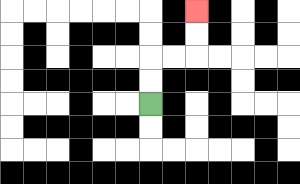{'start': '[6, 4]', 'end': '[8, 0]', 'path_directions': 'U,U,R,R,U,U', 'path_coordinates': '[[6, 4], [6, 3], [6, 2], [7, 2], [8, 2], [8, 1], [8, 0]]'}